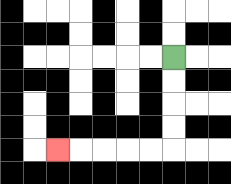{'start': '[7, 2]', 'end': '[2, 6]', 'path_directions': 'D,D,D,D,L,L,L,L,L', 'path_coordinates': '[[7, 2], [7, 3], [7, 4], [7, 5], [7, 6], [6, 6], [5, 6], [4, 6], [3, 6], [2, 6]]'}